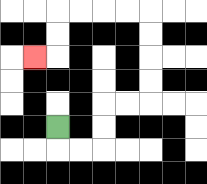{'start': '[2, 5]', 'end': '[1, 2]', 'path_directions': 'D,R,R,U,U,R,R,U,U,U,U,L,L,L,L,D,D,L', 'path_coordinates': '[[2, 5], [2, 6], [3, 6], [4, 6], [4, 5], [4, 4], [5, 4], [6, 4], [6, 3], [6, 2], [6, 1], [6, 0], [5, 0], [4, 0], [3, 0], [2, 0], [2, 1], [2, 2], [1, 2]]'}